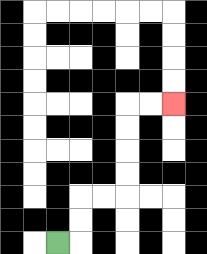{'start': '[2, 10]', 'end': '[7, 4]', 'path_directions': 'R,U,U,R,R,U,U,U,U,R,R', 'path_coordinates': '[[2, 10], [3, 10], [3, 9], [3, 8], [4, 8], [5, 8], [5, 7], [5, 6], [5, 5], [5, 4], [6, 4], [7, 4]]'}